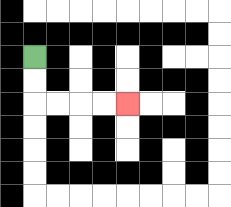{'start': '[1, 2]', 'end': '[5, 4]', 'path_directions': 'D,D,R,R,R,R', 'path_coordinates': '[[1, 2], [1, 3], [1, 4], [2, 4], [3, 4], [4, 4], [5, 4]]'}